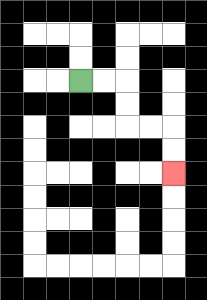{'start': '[3, 3]', 'end': '[7, 7]', 'path_directions': 'R,R,D,D,R,R,D,D', 'path_coordinates': '[[3, 3], [4, 3], [5, 3], [5, 4], [5, 5], [6, 5], [7, 5], [7, 6], [7, 7]]'}